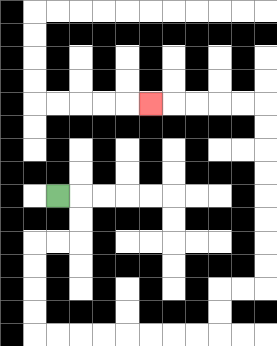{'start': '[2, 8]', 'end': '[6, 4]', 'path_directions': 'R,D,D,L,L,D,D,D,D,R,R,R,R,R,R,R,R,U,U,R,R,U,U,U,U,U,U,U,U,L,L,L,L,L', 'path_coordinates': '[[2, 8], [3, 8], [3, 9], [3, 10], [2, 10], [1, 10], [1, 11], [1, 12], [1, 13], [1, 14], [2, 14], [3, 14], [4, 14], [5, 14], [6, 14], [7, 14], [8, 14], [9, 14], [9, 13], [9, 12], [10, 12], [11, 12], [11, 11], [11, 10], [11, 9], [11, 8], [11, 7], [11, 6], [11, 5], [11, 4], [10, 4], [9, 4], [8, 4], [7, 4], [6, 4]]'}